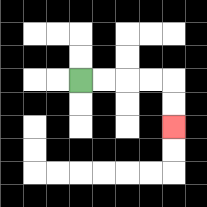{'start': '[3, 3]', 'end': '[7, 5]', 'path_directions': 'R,R,R,R,D,D', 'path_coordinates': '[[3, 3], [4, 3], [5, 3], [6, 3], [7, 3], [7, 4], [7, 5]]'}